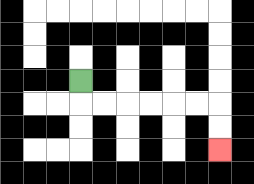{'start': '[3, 3]', 'end': '[9, 6]', 'path_directions': 'D,R,R,R,R,R,R,D,D', 'path_coordinates': '[[3, 3], [3, 4], [4, 4], [5, 4], [6, 4], [7, 4], [8, 4], [9, 4], [9, 5], [9, 6]]'}